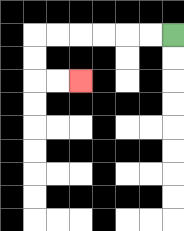{'start': '[7, 1]', 'end': '[3, 3]', 'path_directions': 'L,L,L,L,L,L,D,D,R,R', 'path_coordinates': '[[7, 1], [6, 1], [5, 1], [4, 1], [3, 1], [2, 1], [1, 1], [1, 2], [1, 3], [2, 3], [3, 3]]'}